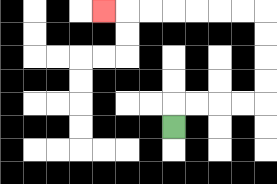{'start': '[7, 5]', 'end': '[4, 0]', 'path_directions': 'U,R,R,R,R,U,U,U,U,L,L,L,L,L,L,L', 'path_coordinates': '[[7, 5], [7, 4], [8, 4], [9, 4], [10, 4], [11, 4], [11, 3], [11, 2], [11, 1], [11, 0], [10, 0], [9, 0], [8, 0], [7, 0], [6, 0], [5, 0], [4, 0]]'}